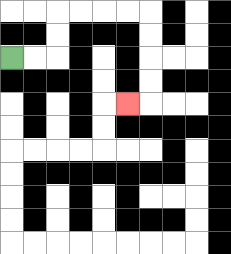{'start': '[0, 2]', 'end': '[5, 4]', 'path_directions': 'R,R,U,U,R,R,R,R,D,D,D,D,L', 'path_coordinates': '[[0, 2], [1, 2], [2, 2], [2, 1], [2, 0], [3, 0], [4, 0], [5, 0], [6, 0], [6, 1], [6, 2], [6, 3], [6, 4], [5, 4]]'}